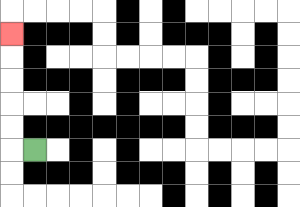{'start': '[1, 6]', 'end': '[0, 1]', 'path_directions': 'L,U,U,U,U,U', 'path_coordinates': '[[1, 6], [0, 6], [0, 5], [0, 4], [0, 3], [0, 2], [0, 1]]'}